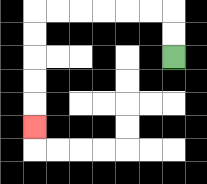{'start': '[7, 2]', 'end': '[1, 5]', 'path_directions': 'U,U,L,L,L,L,L,L,D,D,D,D,D', 'path_coordinates': '[[7, 2], [7, 1], [7, 0], [6, 0], [5, 0], [4, 0], [3, 0], [2, 0], [1, 0], [1, 1], [1, 2], [1, 3], [1, 4], [1, 5]]'}